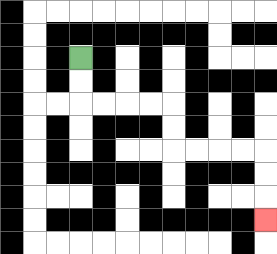{'start': '[3, 2]', 'end': '[11, 9]', 'path_directions': 'D,D,R,R,R,R,D,D,R,R,R,R,D,D,D', 'path_coordinates': '[[3, 2], [3, 3], [3, 4], [4, 4], [5, 4], [6, 4], [7, 4], [7, 5], [7, 6], [8, 6], [9, 6], [10, 6], [11, 6], [11, 7], [11, 8], [11, 9]]'}